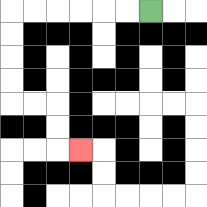{'start': '[6, 0]', 'end': '[3, 6]', 'path_directions': 'L,L,L,L,L,L,D,D,D,D,R,R,D,D,R', 'path_coordinates': '[[6, 0], [5, 0], [4, 0], [3, 0], [2, 0], [1, 0], [0, 0], [0, 1], [0, 2], [0, 3], [0, 4], [1, 4], [2, 4], [2, 5], [2, 6], [3, 6]]'}